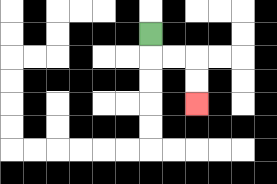{'start': '[6, 1]', 'end': '[8, 4]', 'path_directions': 'D,R,R,D,D', 'path_coordinates': '[[6, 1], [6, 2], [7, 2], [8, 2], [8, 3], [8, 4]]'}